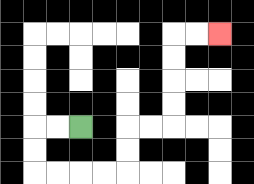{'start': '[3, 5]', 'end': '[9, 1]', 'path_directions': 'L,L,D,D,R,R,R,R,U,U,R,R,U,U,U,U,R,R', 'path_coordinates': '[[3, 5], [2, 5], [1, 5], [1, 6], [1, 7], [2, 7], [3, 7], [4, 7], [5, 7], [5, 6], [5, 5], [6, 5], [7, 5], [7, 4], [7, 3], [7, 2], [7, 1], [8, 1], [9, 1]]'}